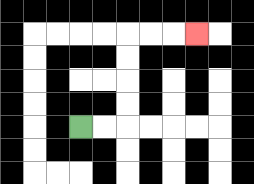{'start': '[3, 5]', 'end': '[8, 1]', 'path_directions': 'R,R,U,U,U,U,R,R,R', 'path_coordinates': '[[3, 5], [4, 5], [5, 5], [5, 4], [5, 3], [5, 2], [5, 1], [6, 1], [7, 1], [8, 1]]'}